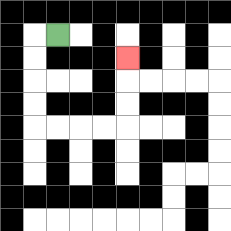{'start': '[2, 1]', 'end': '[5, 2]', 'path_directions': 'L,D,D,D,D,R,R,R,R,U,U,U', 'path_coordinates': '[[2, 1], [1, 1], [1, 2], [1, 3], [1, 4], [1, 5], [2, 5], [3, 5], [4, 5], [5, 5], [5, 4], [5, 3], [5, 2]]'}